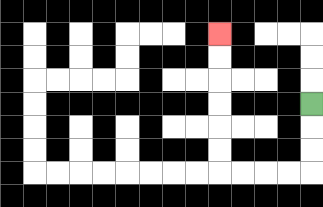{'start': '[13, 4]', 'end': '[9, 1]', 'path_directions': 'D,D,D,L,L,L,L,U,U,U,U,U,U', 'path_coordinates': '[[13, 4], [13, 5], [13, 6], [13, 7], [12, 7], [11, 7], [10, 7], [9, 7], [9, 6], [9, 5], [9, 4], [9, 3], [9, 2], [9, 1]]'}